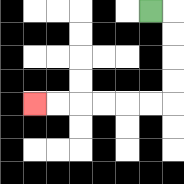{'start': '[6, 0]', 'end': '[1, 4]', 'path_directions': 'R,D,D,D,D,L,L,L,L,L,L', 'path_coordinates': '[[6, 0], [7, 0], [7, 1], [7, 2], [7, 3], [7, 4], [6, 4], [5, 4], [4, 4], [3, 4], [2, 4], [1, 4]]'}